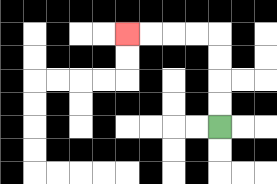{'start': '[9, 5]', 'end': '[5, 1]', 'path_directions': 'U,U,U,U,L,L,L,L', 'path_coordinates': '[[9, 5], [9, 4], [9, 3], [9, 2], [9, 1], [8, 1], [7, 1], [6, 1], [5, 1]]'}